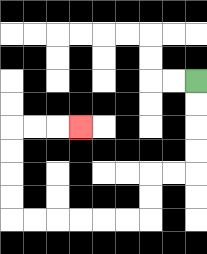{'start': '[8, 3]', 'end': '[3, 5]', 'path_directions': 'D,D,D,D,L,L,D,D,L,L,L,L,L,L,U,U,U,U,R,R,R', 'path_coordinates': '[[8, 3], [8, 4], [8, 5], [8, 6], [8, 7], [7, 7], [6, 7], [6, 8], [6, 9], [5, 9], [4, 9], [3, 9], [2, 9], [1, 9], [0, 9], [0, 8], [0, 7], [0, 6], [0, 5], [1, 5], [2, 5], [3, 5]]'}